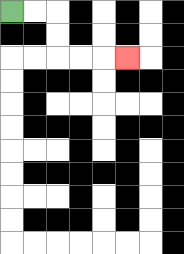{'start': '[0, 0]', 'end': '[5, 2]', 'path_directions': 'R,R,D,D,R,R,R', 'path_coordinates': '[[0, 0], [1, 0], [2, 0], [2, 1], [2, 2], [3, 2], [4, 2], [5, 2]]'}